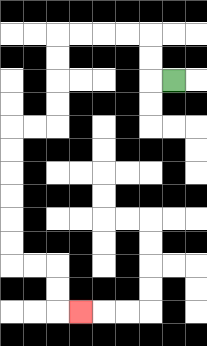{'start': '[7, 3]', 'end': '[3, 13]', 'path_directions': 'L,U,U,L,L,L,L,D,D,D,D,L,L,D,D,D,D,D,D,R,R,D,D,R', 'path_coordinates': '[[7, 3], [6, 3], [6, 2], [6, 1], [5, 1], [4, 1], [3, 1], [2, 1], [2, 2], [2, 3], [2, 4], [2, 5], [1, 5], [0, 5], [0, 6], [0, 7], [0, 8], [0, 9], [0, 10], [0, 11], [1, 11], [2, 11], [2, 12], [2, 13], [3, 13]]'}